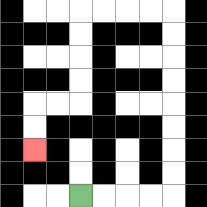{'start': '[3, 8]', 'end': '[1, 6]', 'path_directions': 'R,R,R,R,U,U,U,U,U,U,U,U,L,L,L,L,D,D,D,D,L,L,D,D', 'path_coordinates': '[[3, 8], [4, 8], [5, 8], [6, 8], [7, 8], [7, 7], [7, 6], [7, 5], [7, 4], [7, 3], [7, 2], [7, 1], [7, 0], [6, 0], [5, 0], [4, 0], [3, 0], [3, 1], [3, 2], [3, 3], [3, 4], [2, 4], [1, 4], [1, 5], [1, 6]]'}